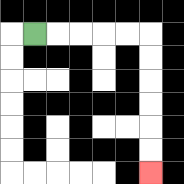{'start': '[1, 1]', 'end': '[6, 7]', 'path_directions': 'R,R,R,R,R,D,D,D,D,D,D', 'path_coordinates': '[[1, 1], [2, 1], [3, 1], [4, 1], [5, 1], [6, 1], [6, 2], [6, 3], [6, 4], [6, 5], [6, 6], [6, 7]]'}